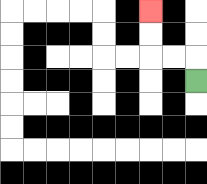{'start': '[8, 3]', 'end': '[6, 0]', 'path_directions': 'U,L,L,U,U', 'path_coordinates': '[[8, 3], [8, 2], [7, 2], [6, 2], [6, 1], [6, 0]]'}